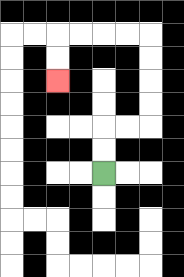{'start': '[4, 7]', 'end': '[2, 3]', 'path_directions': 'U,U,R,R,U,U,U,U,L,L,L,L,D,D', 'path_coordinates': '[[4, 7], [4, 6], [4, 5], [5, 5], [6, 5], [6, 4], [6, 3], [6, 2], [6, 1], [5, 1], [4, 1], [3, 1], [2, 1], [2, 2], [2, 3]]'}